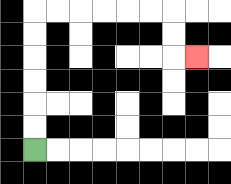{'start': '[1, 6]', 'end': '[8, 2]', 'path_directions': 'U,U,U,U,U,U,R,R,R,R,R,R,D,D,R', 'path_coordinates': '[[1, 6], [1, 5], [1, 4], [1, 3], [1, 2], [1, 1], [1, 0], [2, 0], [3, 0], [4, 0], [5, 0], [6, 0], [7, 0], [7, 1], [7, 2], [8, 2]]'}